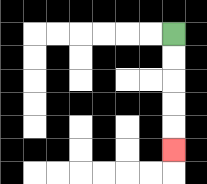{'start': '[7, 1]', 'end': '[7, 6]', 'path_directions': 'D,D,D,D,D', 'path_coordinates': '[[7, 1], [7, 2], [7, 3], [7, 4], [7, 5], [7, 6]]'}